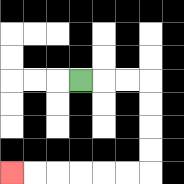{'start': '[3, 3]', 'end': '[0, 7]', 'path_directions': 'R,R,R,D,D,D,D,L,L,L,L,L,L', 'path_coordinates': '[[3, 3], [4, 3], [5, 3], [6, 3], [6, 4], [6, 5], [6, 6], [6, 7], [5, 7], [4, 7], [3, 7], [2, 7], [1, 7], [0, 7]]'}